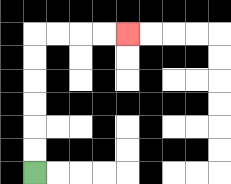{'start': '[1, 7]', 'end': '[5, 1]', 'path_directions': 'U,U,U,U,U,U,R,R,R,R', 'path_coordinates': '[[1, 7], [1, 6], [1, 5], [1, 4], [1, 3], [1, 2], [1, 1], [2, 1], [3, 1], [4, 1], [5, 1]]'}